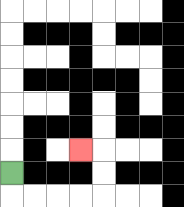{'start': '[0, 7]', 'end': '[3, 6]', 'path_directions': 'D,R,R,R,R,U,U,L', 'path_coordinates': '[[0, 7], [0, 8], [1, 8], [2, 8], [3, 8], [4, 8], [4, 7], [4, 6], [3, 6]]'}